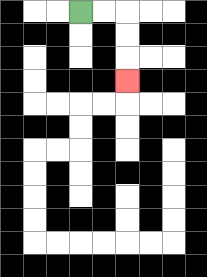{'start': '[3, 0]', 'end': '[5, 3]', 'path_directions': 'R,R,D,D,D', 'path_coordinates': '[[3, 0], [4, 0], [5, 0], [5, 1], [5, 2], [5, 3]]'}